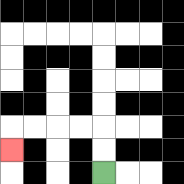{'start': '[4, 7]', 'end': '[0, 6]', 'path_directions': 'U,U,L,L,L,L,D', 'path_coordinates': '[[4, 7], [4, 6], [4, 5], [3, 5], [2, 5], [1, 5], [0, 5], [0, 6]]'}